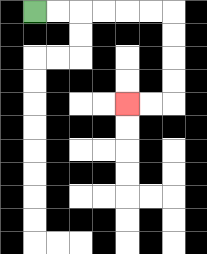{'start': '[1, 0]', 'end': '[5, 4]', 'path_directions': 'R,R,R,R,R,R,D,D,D,D,L,L', 'path_coordinates': '[[1, 0], [2, 0], [3, 0], [4, 0], [5, 0], [6, 0], [7, 0], [7, 1], [7, 2], [7, 3], [7, 4], [6, 4], [5, 4]]'}